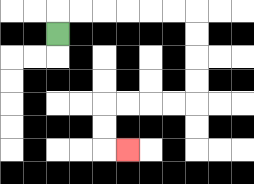{'start': '[2, 1]', 'end': '[5, 6]', 'path_directions': 'U,R,R,R,R,R,R,D,D,D,D,L,L,L,L,D,D,R', 'path_coordinates': '[[2, 1], [2, 0], [3, 0], [4, 0], [5, 0], [6, 0], [7, 0], [8, 0], [8, 1], [8, 2], [8, 3], [8, 4], [7, 4], [6, 4], [5, 4], [4, 4], [4, 5], [4, 6], [5, 6]]'}